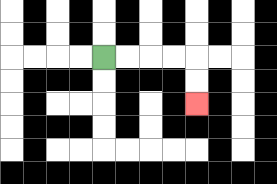{'start': '[4, 2]', 'end': '[8, 4]', 'path_directions': 'R,R,R,R,D,D', 'path_coordinates': '[[4, 2], [5, 2], [6, 2], [7, 2], [8, 2], [8, 3], [8, 4]]'}